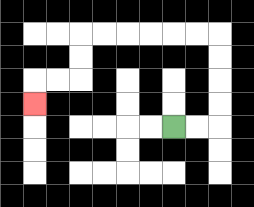{'start': '[7, 5]', 'end': '[1, 4]', 'path_directions': 'R,R,U,U,U,U,L,L,L,L,L,L,D,D,L,L,D', 'path_coordinates': '[[7, 5], [8, 5], [9, 5], [9, 4], [9, 3], [9, 2], [9, 1], [8, 1], [7, 1], [6, 1], [5, 1], [4, 1], [3, 1], [3, 2], [3, 3], [2, 3], [1, 3], [1, 4]]'}